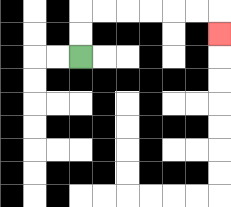{'start': '[3, 2]', 'end': '[9, 1]', 'path_directions': 'U,U,R,R,R,R,R,R,D', 'path_coordinates': '[[3, 2], [3, 1], [3, 0], [4, 0], [5, 0], [6, 0], [7, 0], [8, 0], [9, 0], [9, 1]]'}